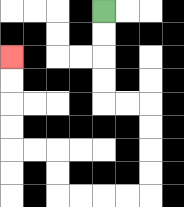{'start': '[4, 0]', 'end': '[0, 2]', 'path_directions': 'D,D,D,D,R,R,D,D,D,D,L,L,L,L,U,U,L,L,U,U,U,U', 'path_coordinates': '[[4, 0], [4, 1], [4, 2], [4, 3], [4, 4], [5, 4], [6, 4], [6, 5], [6, 6], [6, 7], [6, 8], [5, 8], [4, 8], [3, 8], [2, 8], [2, 7], [2, 6], [1, 6], [0, 6], [0, 5], [0, 4], [0, 3], [0, 2]]'}